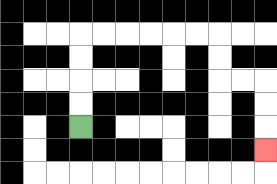{'start': '[3, 5]', 'end': '[11, 6]', 'path_directions': 'U,U,U,U,R,R,R,R,R,R,D,D,R,R,D,D,D', 'path_coordinates': '[[3, 5], [3, 4], [3, 3], [3, 2], [3, 1], [4, 1], [5, 1], [6, 1], [7, 1], [8, 1], [9, 1], [9, 2], [9, 3], [10, 3], [11, 3], [11, 4], [11, 5], [11, 6]]'}